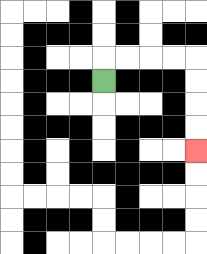{'start': '[4, 3]', 'end': '[8, 6]', 'path_directions': 'U,R,R,R,R,D,D,D,D', 'path_coordinates': '[[4, 3], [4, 2], [5, 2], [6, 2], [7, 2], [8, 2], [8, 3], [8, 4], [8, 5], [8, 6]]'}